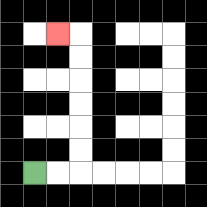{'start': '[1, 7]', 'end': '[2, 1]', 'path_directions': 'R,R,U,U,U,U,U,U,L', 'path_coordinates': '[[1, 7], [2, 7], [3, 7], [3, 6], [3, 5], [3, 4], [3, 3], [3, 2], [3, 1], [2, 1]]'}